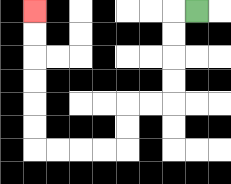{'start': '[8, 0]', 'end': '[1, 0]', 'path_directions': 'L,D,D,D,D,L,L,D,D,L,L,L,L,U,U,U,U,U,U', 'path_coordinates': '[[8, 0], [7, 0], [7, 1], [7, 2], [7, 3], [7, 4], [6, 4], [5, 4], [5, 5], [5, 6], [4, 6], [3, 6], [2, 6], [1, 6], [1, 5], [1, 4], [1, 3], [1, 2], [1, 1], [1, 0]]'}